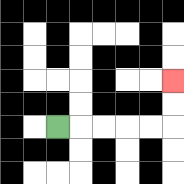{'start': '[2, 5]', 'end': '[7, 3]', 'path_directions': 'R,R,R,R,R,U,U', 'path_coordinates': '[[2, 5], [3, 5], [4, 5], [5, 5], [6, 5], [7, 5], [7, 4], [7, 3]]'}